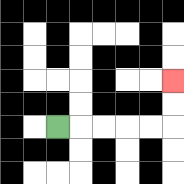{'start': '[2, 5]', 'end': '[7, 3]', 'path_directions': 'R,R,R,R,R,U,U', 'path_coordinates': '[[2, 5], [3, 5], [4, 5], [5, 5], [6, 5], [7, 5], [7, 4], [7, 3]]'}